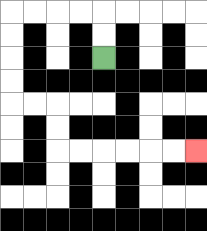{'start': '[4, 2]', 'end': '[8, 6]', 'path_directions': 'U,U,L,L,L,L,D,D,D,D,R,R,D,D,R,R,R,R,R,R', 'path_coordinates': '[[4, 2], [4, 1], [4, 0], [3, 0], [2, 0], [1, 0], [0, 0], [0, 1], [0, 2], [0, 3], [0, 4], [1, 4], [2, 4], [2, 5], [2, 6], [3, 6], [4, 6], [5, 6], [6, 6], [7, 6], [8, 6]]'}